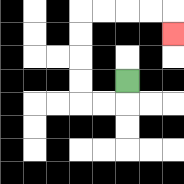{'start': '[5, 3]', 'end': '[7, 1]', 'path_directions': 'D,L,L,U,U,U,U,R,R,R,R,D', 'path_coordinates': '[[5, 3], [5, 4], [4, 4], [3, 4], [3, 3], [3, 2], [3, 1], [3, 0], [4, 0], [5, 0], [6, 0], [7, 0], [7, 1]]'}